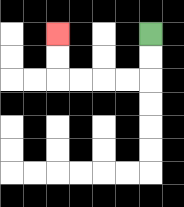{'start': '[6, 1]', 'end': '[2, 1]', 'path_directions': 'D,D,L,L,L,L,U,U', 'path_coordinates': '[[6, 1], [6, 2], [6, 3], [5, 3], [4, 3], [3, 3], [2, 3], [2, 2], [2, 1]]'}